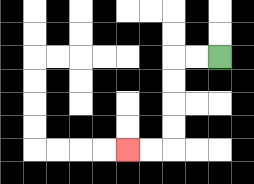{'start': '[9, 2]', 'end': '[5, 6]', 'path_directions': 'L,L,D,D,D,D,L,L', 'path_coordinates': '[[9, 2], [8, 2], [7, 2], [7, 3], [7, 4], [7, 5], [7, 6], [6, 6], [5, 6]]'}